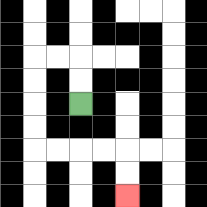{'start': '[3, 4]', 'end': '[5, 8]', 'path_directions': 'U,U,L,L,D,D,D,D,R,R,R,R,D,D', 'path_coordinates': '[[3, 4], [3, 3], [3, 2], [2, 2], [1, 2], [1, 3], [1, 4], [1, 5], [1, 6], [2, 6], [3, 6], [4, 6], [5, 6], [5, 7], [5, 8]]'}